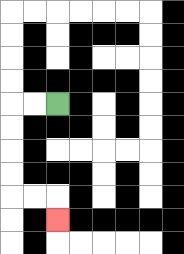{'start': '[2, 4]', 'end': '[2, 9]', 'path_directions': 'L,L,D,D,D,D,R,R,D', 'path_coordinates': '[[2, 4], [1, 4], [0, 4], [0, 5], [0, 6], [0, 7], [0, 8], [1, 8], [2, 8], [2, 9]]'}